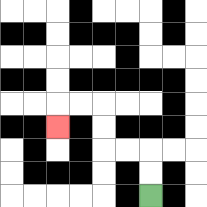{'start': '[6, 8]', 'end': '[2, 5]', 'path_directions': 'U,U,L,L,U,U,L,L,D', 'path_coordinates': '[[6, 8], [6, 7], [6, 6], [5, 6], [4, 6], [4, 5], [4, 4], [3, 4], [2, 4], [2, 5]]'}